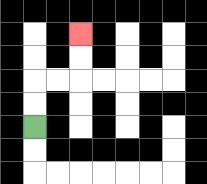{'start': '[1, 5]', 'end': '[3, 1]', 'path_directions': 'U,U,R,R,U,U', 'path_coordinates': '[[1, 5], [1, 4], [1, 3], [2, 3], [3, 3], [3, 2], [3, 1]]'}